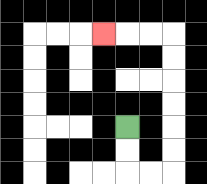{'start': '[5, 5]', 'end': '[4, 1]', 'path_directions': 'D,D,R,R,U,U,U,U,U,U,L,L,L', 'path_coordinates': '[[5, 5], [5, 6], [5, 7], [6, 7], [7, 7], [7, 6], [7, 5], [7, 4], [7, 3], [7, 2], [7, 1], [6, 1], [5, 1], [4, 1]]'}